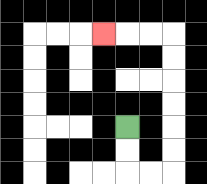{'start': '[5, 5]', 'end': '[4, 1]', 'path_directions': 'D,D,R,R,U,U,U,U,U,U,L,L,L', 'path_coordinates': '[[5, 5], [5, 6], [5, 7], [6, 7], [7, 7], [7, 6], [7, 5], [7, 4], [7, 3], [7, 2], [7, 1], [6, 1], [5, 1], [4, 1]]'}